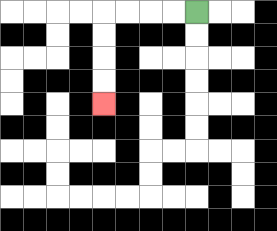{'start': '[8, 0]', 'end': '[4, 4]', 'path_directions': 'L,L,L,L,D,D,D,D', 'path_coordinates': '[[8, 0], [7, 0], [6, 0], [5, 0], [4, 0], [4, 1], [4, 2], [4, 3], [4, 4]]'}